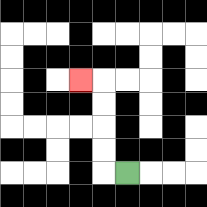{'start': '[5, 7]', 'end': '[3, 3]', 'path_directions': 'L,U,U,U,U,L', 'path_coordinates': '[[5, 7], [4, 7], [4, 6], [4, 5], [4, 4], [4, 3], [3, 3]]'}